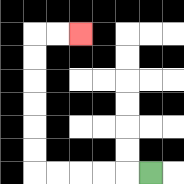{'start': '[6, 7]', 'end': '[3, 1]', 'path_directions': 'L,L,L,L,L,U,U,U,U,U,U,R,R', 'path_coordinates': '[[6, 7], [5, 7], [4, 7], [3, 7], [2, 7], [1, 7], [1, 6], [1, 5], [1, 4], [1, 3], [1, 2], [1, 1], [2, 1], [3, 1]]'}